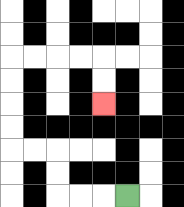{'start': '[5, 8]', 'end': '[4, 4]', 'path_directions': 'L,L,L,U,U,L,L,U,U,U,U,R,R,R,R,D,D', 'path_coordinates': '[[5, 8], [4, 8], [3, 8], [2, 8], [2, 7], [2, 6], [1, 6], [0, 6], [0, 5], [0, 4], [0, 3], [0, 2], [1, 2], [2, 2], [3, 2], [4, 2], [4, 3], [4, 4]]'}